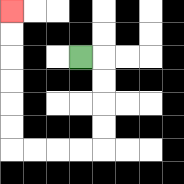{'start': '[3, 2]', 'end': '[0, 0]', 'path_directions': 'R,D,D,D,D,L,L,L,L,U,U,U,U,U,U', 'path_coordinates': '[[3, 2], [4, 2], [4, 3], [4, 4], [4, 5], [4, 6], [3, 6], [2, 6], [1, 6], [0, 6], [0, 5], [0, 4], [0, 3], [0, 2], [0, 1], [0, 0]]'}